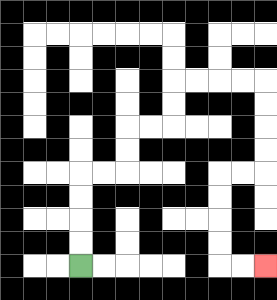{'start': '[3, 11]', 'end': '[11, 11]', 'path_directions': 'U,U,U,U,R,R,U,U,R,R,U,U,R,R,R,R,D,D,D,D,L,L,D,D,D,D,R,R', 'path_coordinates': '[[3, 11], [3, 10], [3, 9], [3, 8], [3, 7], [4, 7], [5, 7], [5, 6], [5, 5], [6, 5], [7, 5], [7, 4], [7, 3], [8, 3], [9, 3], [10, 3], [11, 3], [11, 4], [11, 5], [11, 6], [11, 7], [10, 7], [9, 7], [9, 8], [9, 9], [9, 10], [9, 11], [10, 11], [11, 11]]'}